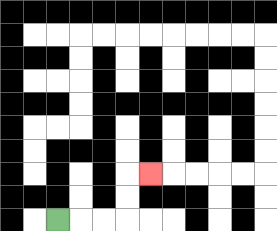{'start': '[2, 9]', 'end': '[6, 7]', 'path_directions': 'R,R,R,U,U,R', 'path_coordinates': '[[2, 9], [3, 9], [4, 9], [5, 9], [5, 8], [5, 7], [6, 7]]'}